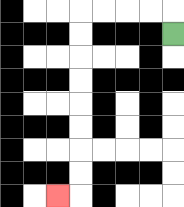{'start': '[7, 1]', 'end': '[2, 8]', 'path_directions': 'U,L,L,L,L,D,D,D,D,D,D,D,D,L', 'path_coordinates': '[[7, 1], [7, 0], [6, 0], [5, 0], [4, 0], [3, 0], [3, 1], [3, 2], [3, 3], [3, 4], [3, 5], [3, 6], [3, 7], [3, 8], [2, 8]]'}